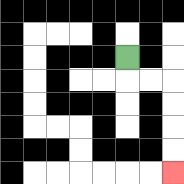{'start': '[5, 2]', 'end': '[7, 7]', 'path_directions': 'D,R,R,D,D,D,D', 'path_coordinates': '[[5, 2], [5, 3], [6, 3], [7, 3], [7, 4], [7, 5], [7, 6], [7, 7]]'}